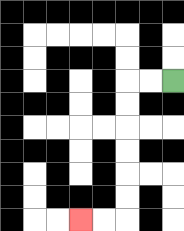{'start': '[7, 3]', 'end': '[3, 9]', 'path_directions': 'L,L,D,D,D,D,D,D,L,L', 'path_coordinates': '[[7, 3], [6, 3], [5, 3], [5, 4], [5, 5], [5, 6], [5, 7], [5, 8], [5, 9], [4, 9], [3, 9]]'}